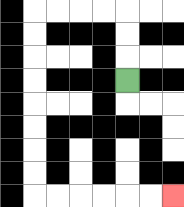{'start': '[5, 3]', 'end': '[7, 8]', 'path_directions': 'U,U,U,L,L,L,L,D,D,D,D,D,D,D,D,R,R,R,R,R,R', 'path_coordinates': '[[5, 3], [5, 2], [5, 1], [5, 0], [4, 0], [3, 0], [2, 0], [1, 0], [1, 1], [1, 2], [1, 3], [1, 4], [1, 5], [1, 6], [1, 7], [1, 8], [2, 8], [3, 8], [4, 8], [5, 8], [6, 8], [7, 8]]'}